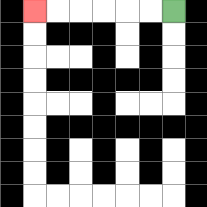{'start': '[7, 0]', 'end': '[1, 0]', 'path_directions': 'L,L,L,L,L,L', 'path_coordinates': '[[7, 0], [6, 0], [5, 0], [4, 0], [3, 0], [2, 0], [1, 0]]'}